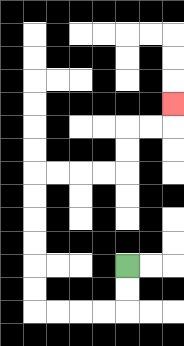{'start': '[5, 11]', 'end': '[7, 4]', 'path_directions': 'D,D,L,L,L,L,U,U,U,U,U,U,R,R,R,R,U,U,R,R,U', 'path_coordinates': '[[5, 11], [5, 12], [5, 13], [4, 13], [3, 13], [2, 13], [1, 13], [1, 12], [1, 11], [1, 10], [1, 9], [1, 8], [1, 7], [2, 7], [3, 7], [4, 7], [5, 7], [5, 6], [5, 5], [6, 5], [7, 5], [7, 4]]'}